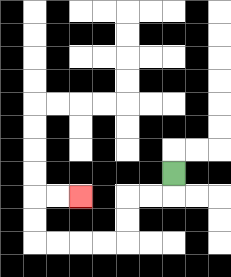{'start': '[7, 7]', 'end': '[3, 8]', 'path_directions': 'D,L,L,D,D,L,L,L,L,U,U,R,R', 'path_coordinates': '[[7, 7], [7, 8], [6, 8], [5, 8], [5, 9], [5, 10], [4, 10], [3, 10], [2, 10], [1, 10], [1, 9], [1, 8], [2, 8], [3, 8]]'}